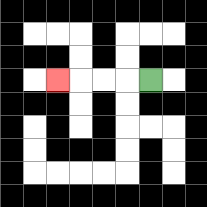{'start': '[6, 3]', 'end': '[2, 3]', 'path_directions': 'L,L,L,L', 'path_coordinates': '[[6, 3], [5, 3], [4, 3], [3, 3], [2, 3]]'}